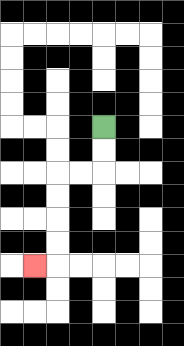{'start': '[4, 5]', 'end': '[1, 11]', 'path_directions': 'D,D,L,L,D,D,D,D,L', 'path_coordinates': '[[4, 5], [4, 6], [4, 7], [3, 7], [2, 7], [2, 8], [2, 9], [2, 10], [2, 11], [1, 11]]'}